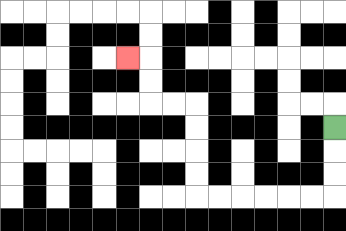{'start': '[14, 5]', 'end': '[5, 2]', 'path_directions': 'D,D,D,L,L,L,L,L,L,U,U,U,U,L,L,U,U,L', 'path_coordinates': '[[14, 5], [14, 6], [14, 7], [14, 8], [13, 8], [12, 8], [11, 8], [10, 8], [9, 8], [8, 8], [8, 7], [8, 6], [8, 5], [8, 4], [7, 4], [6, 4], [6, 3], [6, 2], [5, 2]]'}